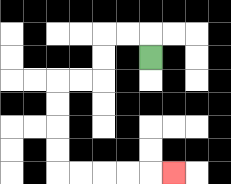{'start': '[6, 2]', 'end': '[7, 7]', 'path_directions': 'U,L,L,D,D,L,L,D,D,D,D,R,R,R,R,R', 'path_coordinates': '[[6, 2], [6, 1], [5, 1], [4, 1], [4, 2], [4, 3], [3, 3], [2, 3], [2, 4], [2, 5], [2, 6], [2, 7], [3, 7], [4, 7], [5, 7], [6, 7], [7, 7]]'}